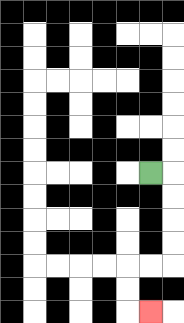{'start': '[6, 7]', 'end': '[6, 13]', 'path_directions': 'R,D,D,D,D,L,L,D,D,R', 'path_coordinates': '[[6, 7], [7, 7], [7, 8], [7, 9], [7, 10], [7, 11], [6, 11], [5, 11], [5, 12], [5, 13], [6, 13]]'}